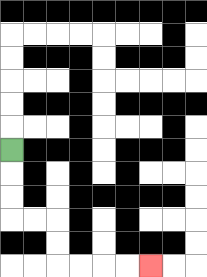{'start': '[0, 6]', 'end': '[6, 11]', 'path_directions': 'D,D,D,R,R,D,D,R,R,R,R', 'path_coordinates': '[[0, 6], [0, 7], [0, 8], [0, 9], [1, 9], [2, 9], [2, 10], [2, 11], [3, 11], [4, 11], [5, 11], [6, 11]]'}